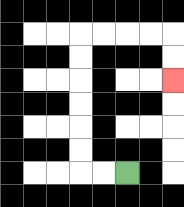{'start': '[5, 7]', 'end': '[7, 3]', 'path_directions': 'L,L,U,U,U,U,U,U,R,R,R,R,D,D', 'path_coordinates': '[[5, 7], [4, 7], [3, 7], [3, 6], [3, 5], [3, 4], [3, 3], [3, 2], [3, 1], [4, 1], [5, 1], [6, 1], [7, 1], [7, 2], [7, 3]]'}